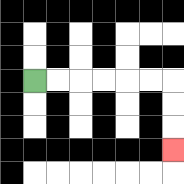{'start': '[1, 3]', 'end': '[7, 6]', 'path_directions': 'R,R,R,R,R,R,D,D,D', 'path_coordinates': '[[1, 3], [2, 3], [3, 3], [4, 3], [5, 3], [6, 3], [7, 3], [7, 4], [7, 5], [7, 6]]'}